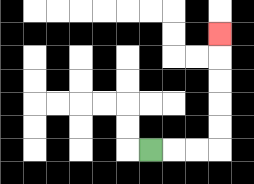{'start': '[6, 6]', 'end': '[9, 1]', 'path_directions': 'R,R,R,U,U,U,U,U', 'path_coordinates': '[[6, 6], [7, 6], [8, 6], [9, 6], [9, 5], [9, 4], [9, 3], [9, 2], [9, 1]]'}